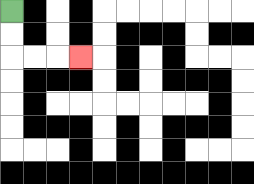{'start': '[0, 0]', 'end': '[3, 2]', 'path_directions': 'D,D,R,R,R', 'path_coordinates': '[[0, 0], [0, 1], [0, 2], [1, 2], [2, 2], [3, 2]]'}